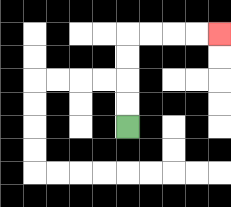{'start': '[5, 5]', 'end': '[9, 1]', 'path_directions': 'U,U,U,U,R,R,R,R', 'path_coordinates': '[[5, 5], [5, 4], [5, 3], [5, 2], [5, 1], [6, 1], [7, 1], [8, 1], [9, 1]]'}